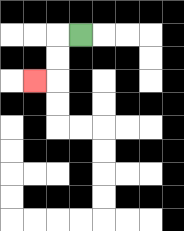{'start': '[3, 1]', 'end': '[1, 3]', 'path_directions': 'L,D,D,L', 'path_coordinates': '[[3, 1], [2, 1], [2, 2], [2, 3], [1, 3]]'}